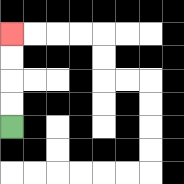{'start': '[0, 5]', 'end': '[0, 1]', 'path_directions': 'U,U,U,U', 'path_coordinates': '[[0, 5], [0, 4], [0, 3], [0, 2], [0, 1]]'}